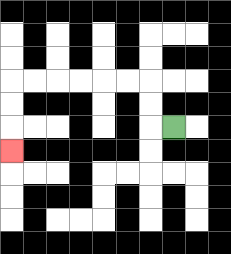{'start': '[7, 5]', 'end': '[0, 6]', 'path_directions': 'L,U,U,L,L,L,L,L,L,D,D,D', 'path_coordinates': '[[7, 5], [6, 5], [6, 4], [6, 3], [5, 3], [4, 3], [3, 3], [2, 3], [1, 3], [0, 3], [0, 4], [0, 5], [0, 6]]'}